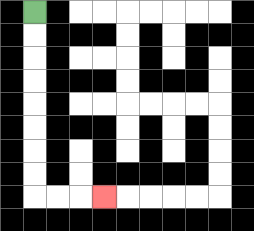{'start': '[1, 0]', 'end': '[4, 8]', 'path_directions': 'D,D,D,D,D,D,D,D,R,R,R', 'path_coordinates': '[[1, 0], [1, 1], [1, 2], [1, 3], [1, 4], [1, 5], [1, 6], [1, 7], [1, 8], [2, 8], [3, 8], [4, 8]]'}